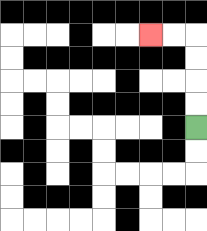{'start': '[8, 5]', 'end': '[6, 1]', 'path_directions': 'U,U,U,U,L,L', 'path_coordinates': '[[8, 5], [8, 4], [8, 3], [8, 2], [8, 1], [7, 1], [6, 1]]'}